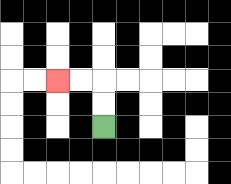{'start': '[4, 5]', 'end': '[2, 3]', 'path_directions': 'U,U,L,L', 'path_coordinates': '[[4, 5], [4, 4], [4, 3], [3, 3], [2, 3]]'}